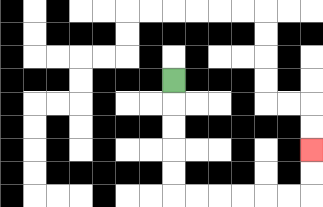{'start': '[7, 3]', 'end': '[13, 6]', 'path_directions': 'D,D,D,D,D,R,R,R,R,R,R,U,U', 'path_coordinates': '[[7, 3], [7, 4], [7, 5], [7, 6], [7, 7], [7, 8], [8, 8], [9, 8], [10, 8], [11, 8], [12, 8], [13, 8], [13, 7], [13, 6]]'}